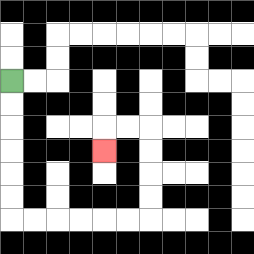{'start': '[0, 3]', 'end': '[4, 6]', 'path_directions': 'D,D,D,D,D,D,R,R,R,R,R,R,U,U,U,U,L,L,D', 'path_coordinates': '[[0, 3], [0, 4], [0, 5], [0, 6], [0, 7], [0, 8], [0, 9], [1, 9], [2, 9], [3, 9], [4, 9], [5, 9], [6, 9], [6, 8], [6, 7], [6, 6], [6, 5], [5, 5], [4, 5], [4, 6]]'}